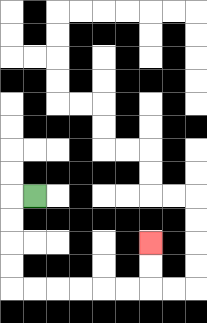{'start': '[1, 8]', 'end': '[6, 10]', 'path_directions': 'L,D,D,D,D,R,R,R,R,R,R,U,U', 'path_coordinates': '[[1, 8], [0, 8], [0, 9], [0, 10], [0, 11], [0, 12], [1, 12], [2, 12], [3, 12], [4, 12], [5, 12], [6, 12], [6, 11], [6, 10]]'}